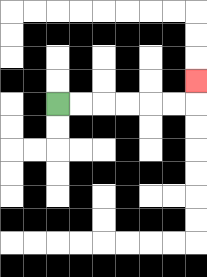{'start': '[2, 4]', 'end': '[8, 3]', 'path_directions': 'R,R,R,R,R,R,U', 'path_coordinates': '[[2, 4], [3, 4], [4, 4], [5, 4], [6, 4], [7, 4], [8, 4], [8, 3]]'}